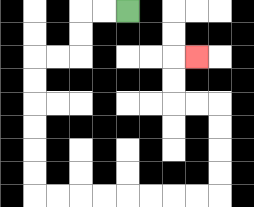{'start': '[5, 0]', 'end': '[8, 2]', 'path_directions': 'L,L,D,D,L,L,D,D,D,D,D,D,R,R,R,R,R,R,R,R,U,U,U,U,L,L,U,U,R', 'path_coordinates': '[[5, 0], [4, 0], [3, 0], [3, 1], [3, 2], [2, 2], [1, 2], [1, 3], [1, 4], [1, 5], [1, 6], [1, 7], [1, 8], [2, 8], [3, 8], [4, 8], [5, 8], [6, 8], [7, 8], [8, 8], [9, 8], [9, 7], [9, 6], [9, 5], [9, 4], [8, 4], [7, 4], [7, 3], [7, 2], [8, 2]]'}